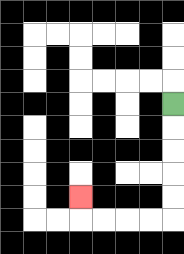{'start': '[7, 4]', 'end': '[3, 8]', 'path_directions': 'D,D,D,D,D,L,L,L,L,U', 'path_coordinates': '[[7, 4], [7, 5], [7, 6], [7, 7], [7, 8], [7, 9], [6, 9], [5, 9], [4, 9], [3, 9], [3, 8]]'}